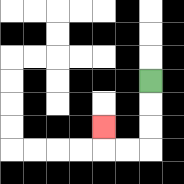{'start': '[6, 3]', 'end': '[4, 5]', 'path_directions': 'D,D,D,L,L,U', 'path_coordinates': '[[6, 3], [6, 4], [6, 5], [6, 6], [5, 6], [4, 6], [4, 5]]'}